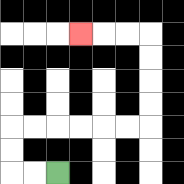{'start': '[2, 7]', 'end': '[3, 1]', 'path_directions': 'L,L,U,U,R,R,R,R,R,R,U,U,U,U,L,L,L', 'path_coordinates': '[[2, 7], [1, 7], [0, 7], [0, 6], [0, 5], [1, 5], [2, 5], [3, 5], [4, 5], [5, 5], [6, 5], [6, 4], [6, 3], [6, 2], [6, 1], [5, 1], [4, 1], [3, 1]]'}